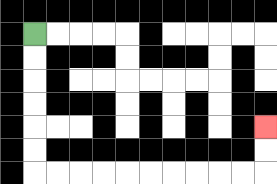{'start': '[1, 1]', 'end': '[11, 5]', 'path_directions': 'D,D,D,D,D,D,R,R,R,R,R,R,R,R,R,R,U,U', 'path_coordinates': '[[1, 1], [1, 2], [1, 3], [1, 4], [1, 5], [1, 6], [1, 7], [2, 7], [3, 7], [4, 7], [5, 7], [6, 7], [7, 7], [8, 7], [9, 7], [10, 7], [11, 7], [11, 6], [11, 5]]'}